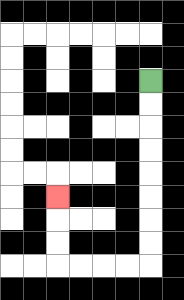{'start': '[6, 3]', 'end': '[2, 8]', 'path_directions': 'D,D,D,D,D,D,D,D,L,L,L,L,U,U,U', 'path_coordinates': '[[6, 3], [6, 4], [6, 5], [6, 6], [6, 7], [6, 8], [6, 9], [6, 10], [6, 11], [5, 11], [4, 11], [3, 11], [2, 11], [2, 10], [2, 9], [2, 8]]'}